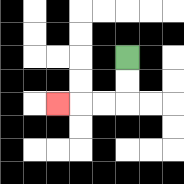{'start': '[5, 2]', 'end': '[2, 4]', 'path_directions': 'D,D,L,L,L', 'path_coordinates': '[[5, 2], [5, 3], [5, 4], [4, 4], [3, 4], [2, 4]]'}